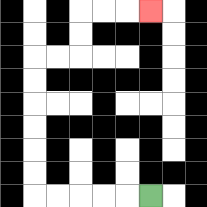{'start': '[6, 8]', 'end': '[6, 0]', 'path_directions': 'L,L,L,L,L,U,U,U,U,U,U,R,R,U,U,R,R,R', 'path_coordinates': '[[6, 8], [5, 8], [4, 8], [3, 8], [2, 8], [1, 8], [1, 7], [1, 6], [1, 5], [1, 4], [1, 3], [1, 2], [2, 2], [3, 2], [3, 1], [3, 0], [4, 0], [5, 0], [6, 0]]'}